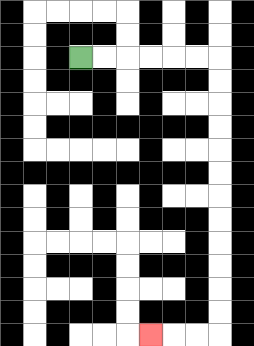{'start': '[3, 2]', 'end': '[6, 14]', 'path_directions': 'R,R,R,R,R,R,D,D,D,D,D,D,D,D,D,D,D,D,L,L,L', 'path_coordinates': '[[3, 2], [4, 2], [5, 2], [6, 2], [7, 2], [8, 2], [9, 2], [9, 3], [9, 4], [9, 5], [9, 6], [9, 7], [9, 8], [9, 9], [9, 10], [9, 11], [9, 12], [9, 13], [9, 14], [8, 14], [7, 14], [6, 14]]'}